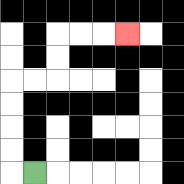{'start': '[1, 7]', 'end': '[5, 1]', 'path_directions': 'L,U,U,U,U,R,R,U,U,R,R,R', 'path_coordinates': '[[1, 7], [0, 7], [0, 6], [0, 5], [0, 4], [0, 3], [1, 3], [2, 3], [2, 2], [2, 1], [3, 1], [4, 1], [5, 1]]'}